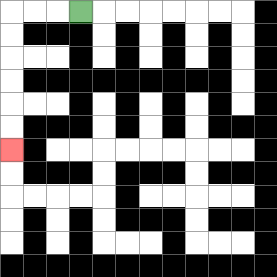{'start': '[3, 0]', 'end': '[0, 6]', 'path_directions': 'L,L,L,D,D,D,D,D,D', 'path_coordinates': '[[3, 0], [2, 0], [1, 0], [0, 0], [0, 1], [0, 2], [0, 3], [0, 4], [0, 5], [0, 6]]'}